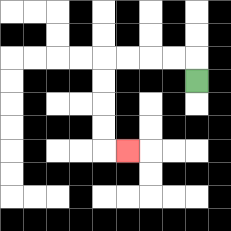{'start': '[8, 3]', 'end': '[5, 6]', 'path_directions': 'U,L,L,L,L,D,D,D,D,R', 'path_coordinates': '[[8, 3], [8, 2], [7, 2], [6, 2], [5, 2], [4, 2], [4, 3], [4, 4], [4, 5], [4, 6], [5, 6]]'}